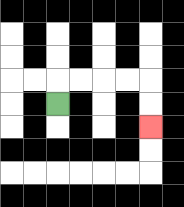{'start': '[2, 4]', 'end': '[6, 5]', 'path_directions': 'U,R,R,R,R,D,D', 'path_coordinates': '[[2, 4], [2, 3], [3, 3], [4, 3], [5, 3], [6, 3], [6, 4], [6, 5]]'}